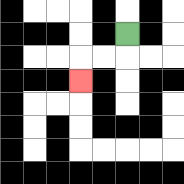{'start': '[5, 1]', 'end': '[3, 3]', 'path_directions': 'D,L,L,D', 'path_coordinates': '[[5, 1], [5, 2], [4, 2], [3, 2], [3, 3]]'}